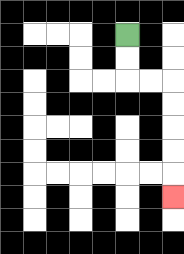{'start': '[5, 1]', 'end': '[7, 8]', 'path_directions': 'D,D,R,R,D,D,D,D,D', 'path_coordinates': '[[5, 1], [5, 2], [5, 3], [6, 3], [7, 3], [7, 4], [7, 5], [7, 6], [7, 7], [7, 8]]'}